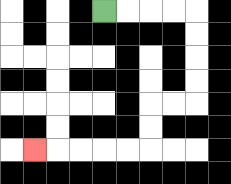{'start': '[4, 0]', 'end': '[1, 6]', 'path_directions': 'R,R,R,R,D,D,D,D,L,L,D,D,L,L,L,L,L', 'path_coordinates': '[[4, 0], [5, 0], [6, 0], [7, 0], [8, 0], [8, 1], [8, 2], [8, 3], [8, 4], [7, 4], [6, 4], [6, 5], [6, 6], [5, 6], [4, 6], [3, 6], [2, 6], [1, 6]]'}